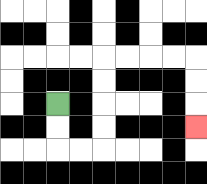{'start': '[2, 4]', 'end': '[8, 5]', 'path_directions': 'D,D,R,R,U,U,U,U,R,R,R,R,D,D,D', 'path_coordinates': '[[2, 4], [2, 5], [2, 6], [3, 6], [4, 6], [4, 5], [4, 4], [4, 3], [4, 2], [5, 2], [6, 2], [7, 2], [8, 2], [8, 3], [8, 4], [8, 5]]'}